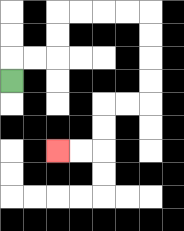{'start': '[0, 3]', 'end': '[2, 6]', 'path_directions': 'U,R,R,U,U,R,R,R,R,D,D,D,D,L,L,D,D,L,L', 'path_coordinates': '[[0, 3], [0, 2], [1, 2], [2, 2], [2, 1], [2, 0], [3, 0], [4, 0], [5, 0], [6, 0], [6, 1], [6, 2], [6, 3], [6, 4], [5, 4], [4, 4], [4, 5], [4, 6], [3, 6], [2, 6]]'}